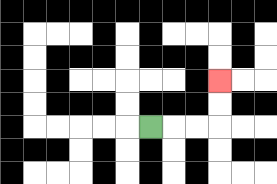{'start': '[6, 5]', 'end': '[9, 3]', 'path_directions': 'R,R,R,U,U', 'path_coordinates': '[[6, 5], [7, 5], [8, 5], [9, 5], [9, 4], [9, 3]]'}